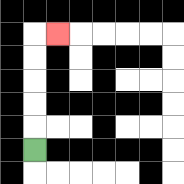{'start': '[1, 6]', 'end': '[2, 1]', 'path_directions': 'U,U,U,U,U,R', 'path_coordinates': '[[1, 6], [1, 5], [1, 4], [1, 3], [1, 2], [1, 1], [2, 1]]'}